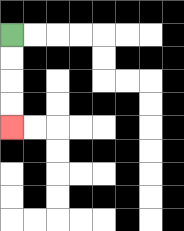{'start': '[0, 1]', 'end': '[0, 5]', 'path_directions': 'D,D,D,D', 'path_coordinates': '[[0, 1], [0, 2], [0, 3], [0, 4], [0, 5]]'}